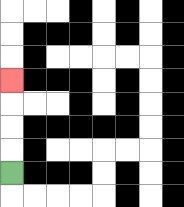{'start': '[0, 7]', 'end': '[0, 3]', 'path_directions': 'U,U,U,U', 'path_coordinates': '[[0, 7], [0, 6], [0, 5], [0, 4], [0, 3]]'}